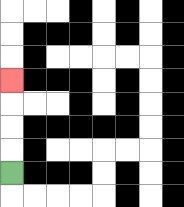{'start': '[0, 7]', 'end': '[0, 3]', 'path_directions': 'U,U,U,U', 'path_coordinates': '[[0, 7], [0, 6], [0, 5], [0, 4], [0, 3]]'}